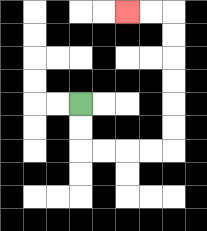{'start': '[3, 4]', 'end': '[5, 0]', 'path_directions': 'D,D,R,R,R,R,U,U,U,U,U,U,L,L', 'path_coordinates': '[[3, 4], [3, 5], [3, 6], [4, 6], [5, 6], [6, 6], [7, 6], [7, 5], [7, 4], [7, 3], [7, 2], [7, 1], [7, 0], [6, 0], [5, 0]]'}